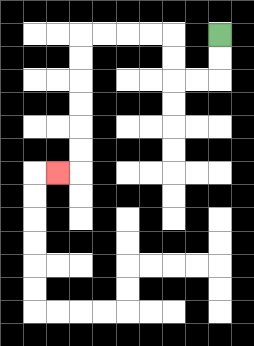{'start': '[9, 1]', 'end': '[2, 7]', 'path_directions': 'D,D,L,L,U,U,L,L,L,L,D,D,D,D,D,D,L', 'path_coordinates': '[[9, 1], [9, 2], [9, 3], [8, 3], [7, 3], [7, 2], [7, 1], [6, 1], [5, 1], [4, 1], [3, 1], [3, 2], [3, 3], [3, 4], [3, 5], [3, 6], [3, 7], [2, 7]]'}